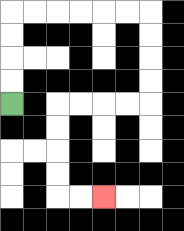{'start': '[0, 4]', 'end': '[4, 8]', 'path_directions': 'U,U,U,U,R,R,R,R,R,R,D,D,D,D,L,L,L,L,D,D,D,D,R,R', 'path_coordinates': '[[0, 4], [0, 3], [0, 2], [0, 1], [0, 0], [1, 0], [2, 0], [3, 0], [4, 0], [5, 0], [6, 0], [6, 1], [6, 2], [6, 3], [6, 4], [5, 4], [4, 4], [3, 4], [2, 4], [2, 5], [2, 6], [2, 7], [2, 8], [3, 8], [4, 8]]'}